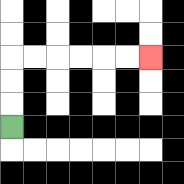{'start': '[0, 5]', 'end': '[6, 2]', 'path_directions': 'U,U,U,R,R,R,R,R,R', 'path_coordinates': '[[0, 5], [0, 4], [0, 3], [0, 2], [1, 2], [2, 2], [3, 2], [4, 2], [5, 2], [6, 2]]'}